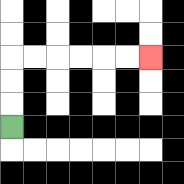{'start': '[0, 5]', 'end': '[6, 2]', 'path_directions': 'U,U,U,R,R,R,R,R,R', 'path_coordinates': '[[0, 5], [0, 4], [0, 3], [0, 2], [1, 2], [2, 2], [3, 2], [4, 2], [5, 2], [6, 2]]'}